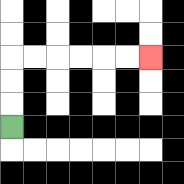{'start': '[0, 5]', 'end': '[6, 2]', 'path_directions': 'U,U,U,R,R,R,R,R,R', 'path_coordinates': '[[0, 5], [0, 4], [0, 3], [0, 2], [1, 2], [2, 2], [3, 2], [4, 2], [5, 2], [6, 2]]'}